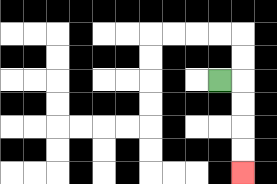{'start': '[9, 3]', 'end': '[10, 7]', 'path_directions': 'R,D,D,D,D', 'path_coordinates': '[[9, 3], [10, 3], [10, 4], [10, 5], [10, 6], [10, 7]]'}